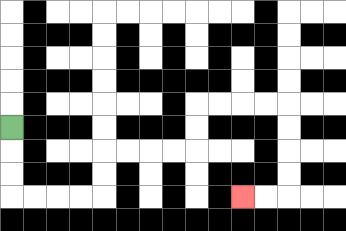{'start': '[0, 5]', 'end': '[10, 8]', 'path_directions': 'D,D,D,R,R,R,R,U,U,R,R,R,R,U,U,R,R,R,R,D,D,D,D,L,L', 'path_coordinates': '[[0, 5], [0, 6], [0, 7], [0, 8], [1, 8], [2, 8], [3, 8], [4, 8], [4, 7], [4, 6], [5, 6], [6, 6], [7, 6], [8, 6], [8, 5], [8, 4], [9, 4], [10, 4], [11, 4], [12, 4], [12, 5], [12, 6], [12, 7], [12, 8], [11, 8], [10, 8]]'}